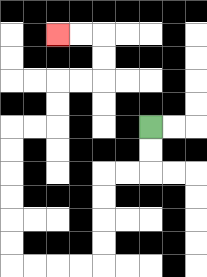{'start': '[6, 5]', 'end': '[2, 1]', 'path_directions': 'D,D,L,L,D,D,D,D,L,L,L,L,U,U,U,U,U,U,R,R,U,U,R,R,U,U,L,L', 'path_coordinates': '[[6, 5], [6, 6], [6, 7], [5, 7], [4, 7], [4, 8], [4, 9], [4, 10], [4, 11], [3, 11], [2, 11], [1, 11], [0, 11], [0, 10], [0, 9], [0, 8], [0, 7], [0, 6], [0, 5], [1, 5], [2, 5], [2, 4], [2, 3], [3, 3], [4, 3], [4, 2], [4, 1], [3, 1], [2, 1]]'}